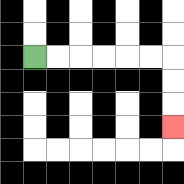{'start': '[1, 2]', 'end': '[7, 5]', 'path_directions': 'R,R,R,R,R,R,D,D,D', 'path_coordinates': '[[1, 2], [2, 2], [3, 2], [4, 2], [5, 2], [6, 2], [7, 2], [7, 3], [7, 4], [7, 5]]'}